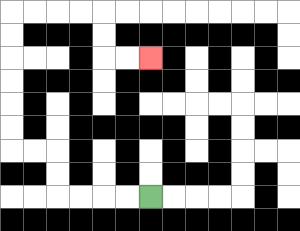{'start': '[6, 8]', 'end': '[6, 2]', 'path_directions': 'L,L,L,L,U,U,L,L,U,U,U,U,U,U,R,R,R,R,D,D,R,R', 'path_coordinates': '[[6, 8], [5, 8], [4, 8], [3, 8], [2, 8], [2, 7], [2, 6], [1, 6], [0, 6], [0, 5], [0, 4], [0, 3], [0, 2], [0, 1], [0, 0], [1, 0], [2, 0], [3, 0], [4, 0], [4, 1], [4, 2], [5, 2], [6, 2]]'}